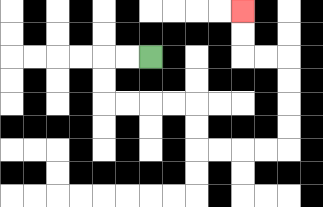{'start': '[6, 2]', 'end': '[10, 0]', 'path_directions': 'L,L,D,D,R,R,R,R,D,D,R,R,R,R,U,U,U,U,L,L,U,U', 'path_coordinates': '[[6, 2], [5, 2], [4, 2], [4, 3], [4, 4], [5, 4], [6, 4], [7, 4], [8, 4], [8, 5], [8, 6], [9, 6], [10, 6], [11, 6], [12, 6], [12, 5], [12, 4], [12, 3], [12, 2], [11, 2], [10, 2], [10, 1], [10, 0]]'}